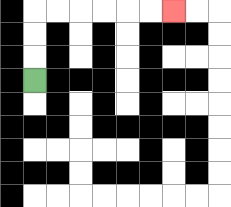{'start': '[1, 3]', 'end': '[7, 0]', 'path_directions': 'U,U,U,R,R,R,R,R,R', 'path_coordinates': '[[1, 3], [1, 2], [1, 1], [1, 0], [2, 0], [3, 0], [4, 0], [5, 0], [6, 0], [7, 0]]'}